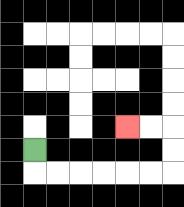{'start': '[1, 6]', 'end': '[5, 5]', 'path_directions': 'D,R,R,R,R,R,R,U,U,L,L', 'path_coordinates': '[[1, 6], [1, 7], [2, 7], [3, 7], [4, 7], [5, 7], [6, 7], [7, 7], [7, 6], [7, 5], [6, 5], [5, 5]]'}